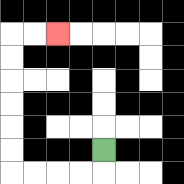{'start': '[4, 6]', 'end': '[2, 1]', 'path_directions': 'D,L,L,L,L,U,U,U,U,U,U,R,R', 'path_coordinates': '[[4, 6], [4, 7], [3, 7], [2, 7], [1, 7], [0, 7], [0, 6], [0, 5], [0, 4], [0, 3], [0, 2], [0, 1], [1, 1], [2, 1]]'}